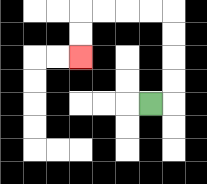{'start': '[6, 4]', 'end': '[3, 2]', 'path_directions': 'R,U,U,U,U,L,L,L,L,D,D', 'path_coordinates': '[[6, 4], [7, 4], [7, 3], [7, 2], [7, 1], [7, 0], [6, 0], [5, 0], [4, 0], [3, 0], [3, 1], [3, 2]]'}